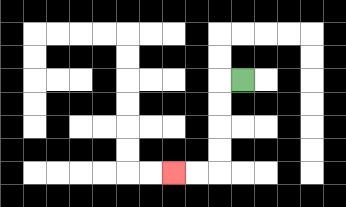{'start': '[10, 3]', 'end': '[7, 7]', 'path_directions': 'L,D,D,D,D,L,L', 'path_coordinates': '[[10, 3], [9, 3], [9, 4], [9, 5], [9, 6], [9, 7], [8, 7], [7, 7]]'}